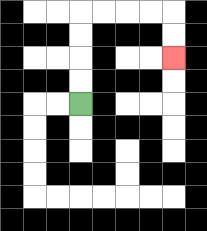{'start': '[3, 4]', 'end': '[7, 2]', 'path_directions': 'U,U,U,U,R,R,R,R,D,D', 'path_coordinates': '[[3, 4], [3, 3], [3, 2], [3, 1], [3, 0], [4, 0], [5, 0], [6, 0], [7, 0], [7, 1], [7, 2]]'}